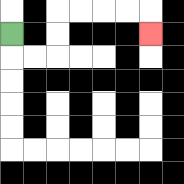{'start': '[0, 1]', 'end': '[6, 1]', 'path_directions': 'D,R,R,U,U,R,R,R,R,D', 'path_coordinates': '[[0, 1], [0, 2], [1, 2], [2, 2], [2, 1], [2, 0], [3, 0], [4, 0], [5, 0], [6, 0], [6, 1]]'}